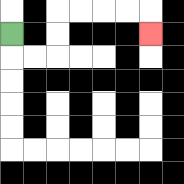{'start': '[0, 1]', 'end': '[6, 1]', 'path_directions': 'D,R,R,U,U,R,R,R,R,D', 'path_coordinates': '[[0, 1], [0, 2], [1, 2], [2, 2], [2, 1], [2, 0], [3, 0], [4, 0], [5, 0], [6, 0], [6, 1]]'}